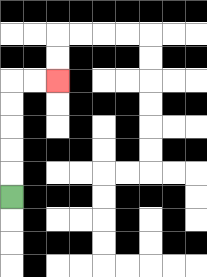{'start': '[0, 8]', 'end': '[2, 3]', 'path_directions': 'U,U,U,U,U,R,R', 'path_coordinates': '[[0, 8], [0, 7], [0, 6], [0, 5], [0, 4], [0, 3], [1, 3], [2, 3]]'}